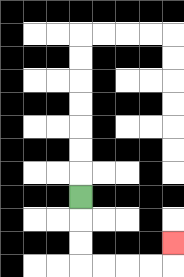{'start': '[3, 8]', 'end': '[7, 10]', 'path_directions': 'D,D,D,R,R,R,R,U', 'path_coordinates': '[[3, 8], [3, 9], [3, 10], [3, 11], [4, 11], [5, 11], [6, 11], [7, 11], [7, 10]]'}